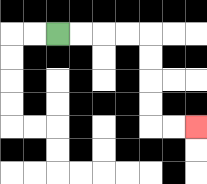{'start': '[2, 1]', 'end': '[8, 5]', 'path_directions': 'R,R,R,R,D,D,D,D,R,R', 'path_coordinates': '[[2, 1], [3, 1], [4, 1], [5, 1], [6, 1], [6, 2], [6, 3], [6, 4], [6, 5], [7, 5], [8, 5]]'}